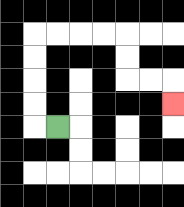{'start': '[2, 5]', 'end': '[7, 4]', 'path_directions': 'L,U,U,U,U,R,R,R,R,D,D,R,R,D', 'path_coordinates': '[[2, 5], [1, 5], [1, 4], [1, 3], [1, 2], [1, 1], [2, 1], [3, 1], [4, 1], [5, 1], [5, 2], [5, 3], [6, 3], [7, 3], [7, 4]]'}